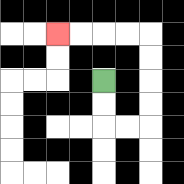{'start': '[4, 3]', 'end': '[2, 1]', 'path_directions': 'D,D,R,R,U,U,U,U,L,L,L,L', 'path_coordinates': '[[4, 3], [4, 4], [4, 5], [5, 5], [6, 5], [6, 4], [6, 3], [6, 2], [6, 1], [5, 1], [4, 1], [3, 1], [2, 1]]'}